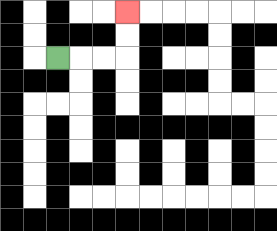{'start': '[2, 2]', 'end': '[5, 0]', 'path_directions': 'R,R,R,U,U', 'path_coordinates': '[[2, 2], [3, 2], [4, 2], [5, 2], [5, 1], [5, 0]]'}